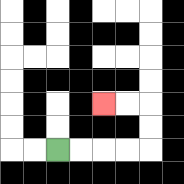{'start': '[2, 6]', 'end': '[4, 4]', 'path_directions': 'R,R,R,R,U,U,L,L', 'path_coordinates': '[[2, 6], [3, 6], [4, 6], [5, 6], [6, 6], [6, 5], [6, 4], [5, 4], [4, 4]]'}